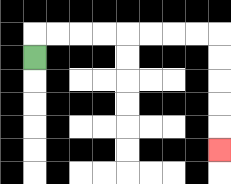{'start': '[1, 2]', 'end': '[9, 6]', 'path_directions': 'U,R,R,R,R,R,R,R,R,D,D,D,D,D', 'path_coordinates': '[[1, 2], [1, 1], [2, 1], [3, 1], [4, 1], [5, 1], [6, 1], [7, 1], [8, 1], [9, 1], [9, 2], [9, 3], [9, 4], [9, 5], [9, 6]]'}